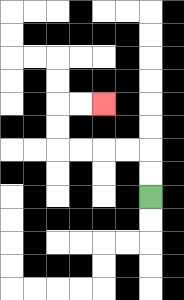{'start': '[6, 8]', 'end': '[4, 4]', 'path_directions': 'U,U,L,L,L,L,U,U,R,R', 'path_coordinates': '[[6, 8], [6, 7], [6, 6], [5, 6], [4, 6], [3, 6], [2, 6], [2, 5], [2, 4], [3, 4], [4, 4]]'}